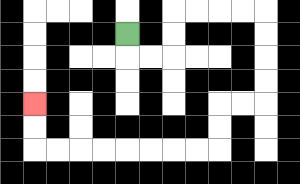{'start': '[5, 1]', 'end': '[1, 4]', 'path_directions': 'D,R,R,U,U,R,R,R,R,D,D,D,D,L,L,D,D,L,L,L,L,L,L,L,L,U,U', 'path_coordinates': '[[5, 1], [5, 2], [6, 2], [7, 2], [7, 1], [7, 0], [8, 0], [9, 0], [10, 0], [11, 0], [11, 1], [11, 2], [11, 3], [11, 4], [10, 4], [9, 4], [9, 5], [9, 6], [8, 6], [7, 6], [6, 6], [5, 6], [4, 6], [3, 6], [2, 6], [1, 6], [1, 5], [1, 4]]'}